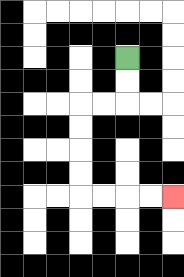{'start': '[5, 2]', 'end': '[7, 8]', 'path_directions': 'D,D,L,L,D,D,D,D,R,R,R,R', 'path_coordinates': '[[5, 2], [5, 3], [5, 4], [4, 4], [3, 4], [3, 5], [3, 6], [3, 7], [3, 8], [4, 8], [5, 8], [6, 8], [7, 8]]'}